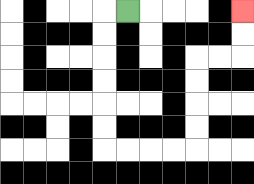{'start': '[5, 0]', 'end': '[10, 0]', 'path_directions': 'L,D,D,D,D,D,D,R,R,R,R,U,U,U,U,R,R,U,U', 'path_coordinates': '[[5, 0], [4, 0], [4, 1], [4, 2], [4, 3], [4, 4], [4, 5], [4, 6], [5, 6], [6, 6], [7, 6], [8, 6], [8, 5], [8, 4], [8, 3], [8, 2], [9, 2], [10, 2], [10, 1], [10, 0]]'}